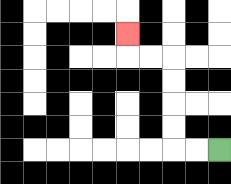{'start': '[9, 6]', 'end': '[5, 1]', 'path_directions': 'L,L,U,U,U,U,L,L,U', 'path_coordinates': '[[9, 6], [8, 6], [7, 6], [7, 5], [7, 4], [7, 3], [7, 2], [6, 2], [5, 2], [5, 1]]'}